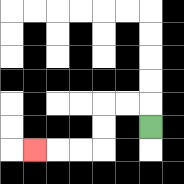{'start': '[6, 5]', 'end': '[1, 6]', 'path_directions': 'U,L,L,D,D,L,L,L', 'path_coordinates': '[[6, 5], [6, 4], [5, 4], [4, 4], [4, 5], [4, 6], [3, 6], [2, 6], [1, 6]]'}